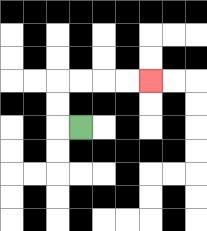{'start': '[3, 5]', 'end': '[6, 3]', 'path_directions': 'L,U,U,R,R,R,R', 'path_coordinates': '[[3, 5], [2, 5], [2, 4], [2, 3], [3, 3], [4, 3], [5, 3], [6, 3]]'}